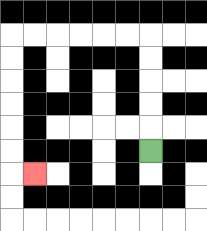{'start': '[6, 6]', 'end': '[1, 7]', 'path_directions': 'U,U,U,U,U,L,L,L,L,L,L,D,D,D,D,D,D,R', 'path_coordinates': '[[6, 6], [6, 5], [6, 4], [6, 3], [6, 2], [6, 1], [5, 1], [4, 1], [3, 1], [2, 1], [1, 1], [0, 1], [0, 2], [0, 3], [0, 4], [0, 5], [0, 6], [0, 7], [1, 7]]'}